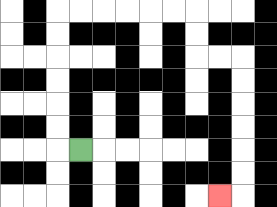{'start': '[3, 6]', 'end': '[9, 8]', 'path_directions': 'L,U,U,U,U,U,U,R,R,R,R,R,R,D,D,R,R,D,D,D,D,D,D,L', 'path_coordinates': '[[3, 6], [2, 6], [2, 5], [2, 4], [2, 3], [2, 2], [2, 1], [2, 0], [3, 0], [4, 0], [5, 0], [6, 0], [7, 0], [8, 0], [8, 1], [8, 2], [9, 2], [10, 2], [10, 3], [10, 4], [10, 5], [10, 6], [10, 7], [10, 8], [9, 8]]'}